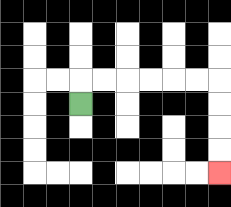{'start': '[3, 4]', 'end': '[9, 7]', 'path_directions': 'U,R,R,R,R,R,R,D,D,D,D', 'path_coordinates': '[[3, 4], [3, 3], [4, 3], [5, 3], [6, 3], [7, 3], [8, 3], [9, 3], [9, 4], [9, 5], [9, 6], [9, 7]]'}